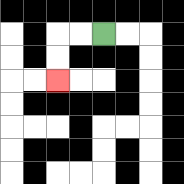{'start': '[4, 1]', 'end': '[2, 3]', 'path_directions': 'L,L,D,D', 'path_coordinates': '[[4, 1], [3, 1], [2, 1], [2, 2], [2, 3]]'}